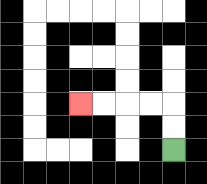{'start': '[7, 6]', 'end': '[3, 4]', 'path_directions': 'U,U,L,L,L,L', 'path_coordinates': '[[7, 6], [7, 5], [7, 4], [6, 4], [5, 4], [4, 4], [3, 4]]'}